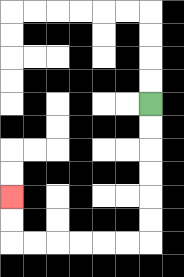{'start': '[6, 4]', 'end': '[0, 8]', 'path_directions': 'D,D,D,D,D,D,L,L,L,L,L,L,U,U', 'path_coordinates': '[[6, 4], [6, 5], [6, 6], [6, 7], [6, 8], [6, 9], [6, 10], [5, 10], [4, 10], [3, 10], [2, 10], [1, 10], [0, 10], [0, 9], [0, 8]]'}